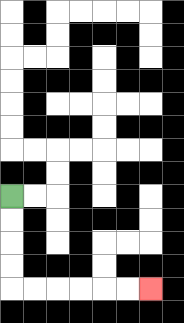{'start': '[0, 8]', 'end': '[6, 12]', 'path_directions': 'D,D,D,D,R,R,R,R,R,R', 'path_coordinates': '[[0, 8], [0, 9], [0, 10], [0, 11], [0, 12], [1, 12], [2, 12], [3, 12], [4, 12], [5, 12], [6, 12]]'}